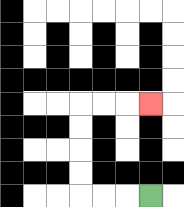{'start': '[6, 8]', 'end': '[6, 4]', 'path_directions': 'L,L,L,U,U,U,U,R,R,R', 'path_coordinates': '[[6, 8], [5, 8], [4, 8], [3, 8], [3, 7], [3, 6], [3, 5], [3, 4], [4, 4], [5, 4], [6, 4]]'}